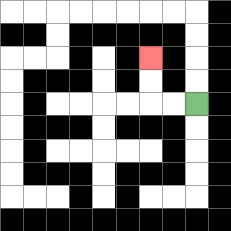{'start': '[8, 4]', 'end': '[6, 2]', 'path_directions': 'L,L,U,U', 'path_coordinates': '[[8, 4], [7, 4], [6, 4], [6, 3], [6, 2]]'}